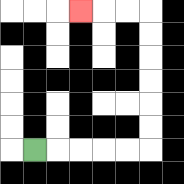{'start': '[1, 6]', 'end': '[3, 0]', 'path_directions': 'R,R,R,R,R,U,U,U,U,U,U,L,L,L', 'path_coordinates': '[[1, 6], [2, 6], [3, 6], [4, 6], [5, 6], [6, 6], [6, 5], [6, 4], [6, 3], [6, 2], [6, 1], [6, 0], [5, 0], [4, 0], [3, 0]]'}